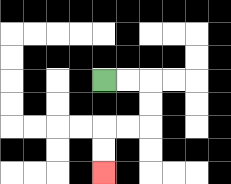{'start': '[4, 3]', 'end': '[4, 7]', 'path_directions': 'R,R,D,D,L,L,D,D', 'path_coordinates': '[[4, 3], [5, 3], [6, 3], [6, 4], [6, 5], [5, 5], [4, 5], [4, 6], [4, 7]]'}